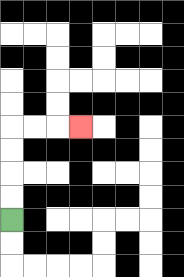{'start': '[0, 9]', 'end': '[3, 5]', 'path_directions': 'U,U,U,U,R,R,R', 'path_coordinates': '[[0, 9], [0, 8], [0, 7], [0, 6], [0, 5], [1, 5], [2, 5], [3, 5]]'}